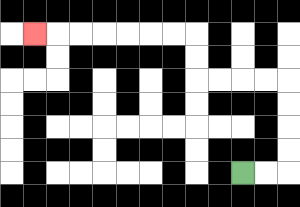{'start': '[10, 7]', 'end': '[1, 1]', 'path_directions': 'R,R,U,U,U,U,L,L,L,L,U,U,L,L,L,L,L,L,L', 'path_coordinates': '[[10, 7], [11, 7], [12, 7], [12, 6], [12, 5], [12, 4], [12, 3], [11, 3], [10, 3], [9, 3], [8, 3], [8, 2], [8, 1], [7, 1], [6, 1], [5, 1], [4, 1], [3, 1], [2, 1], [1, 1]]'}